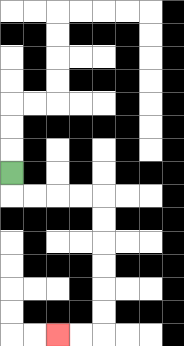{'start': '[0, 7]', 'end': '[2, 14]', 'path_directions': 'D,R,R,R,R,D,D,D,D,D,D,L,L', 'path_coordinates': '[[0, 7], [0, 8], [1, 8], [2, 8], [3, 8], [4, 8], [4, 9], [4, 10], [4, 11], [4, 12], [4, 13], [4, 14], [3, 14], [2, 14]]'}